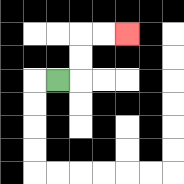{'start': '[2, 3]', 'end': '[5, 1]', 'path_directions': 'R,U,U,R,R', 'path_coordinates': '[[2, 3], [3, 3], [3, 2], [3, 1], [4, 1], [5, 1]]'}